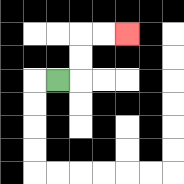{'start': '[2, 3]', 'end': '[5, 1]', 'path_directions': 'R,U,U,R,R', 'path_coordinates': '[[2, 3], [3, 3], [3, 2], [3, 1], [4, 1], [5, 1]]'}